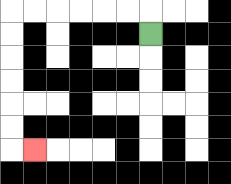{'start': '[6, 1]', 'end': '[1, 6]', 'path_directions': 'U,L,L,L,L,L,L,D,D,D,D,D,D,R', 'path_coordinates': '[[6, 1], [6, 0], [5, 0], [4, 0], [3, 0], [2, 0], [1, 0], [0, 0], [0, 1], [0, 2], [0, 3], [0, 4], [0, 5], [0, 6], [1, 6]]'}